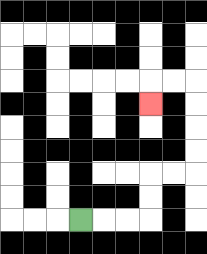{'start': '[3, 9]', 'end': '[6, 4]', 'path_directions': 'R,R,R,U,U,R,R,U,U,U,U,L,L,D', 'path_coordinates': '[[3, 9], [4, 9], [5, 9], [6, 9], [6, 8], [6, 7], [7, 7], [8, 7], [8, 6], [8, 5], [8, 4], [8, 3], [7, 3], [6, 3], [6, 4]]'}